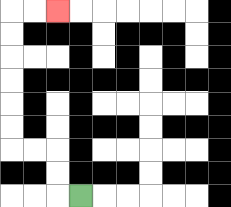{'start': '[3, 8]', 'end': '[2, 0]', 'path_directions': 'L,U,U,L,L,U,U,U,U,U,U,R,R', 'path_coordinates': '[[3, 8], [2, 8], [2, 7], [2, 6], [1, 6], [0, 6], [0, 5], [0, 4], [0, 3], [0, 2], [0, 1], [0, 0], [1, 0], [2, 0]]'}